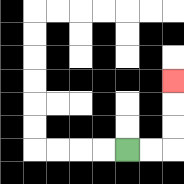{'start': '[5, 6]', 'end': '[7, 3]', 'path_directions': 'R,R,U,U,U', 'path_coordinates': '[[5, 6], [6, 6], [7, 6], [7, 5], [7, 4], [7, 3]]'}